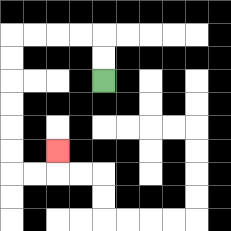{'start': '[4, 3]', 'end': '[2, 6]', 'path_directions': 'U,U,L,L,L,L,D,D,D,D,D,D,R,R,U', 'path_coordinates': '[[4, 3], [4, 2], [4, 1], [3, 1], [2, 1], [1, 1], [0, 1], [0, 2], [0, 3], [0, 4], [0, 5], [0, 6], [0, 7], [1, 7], [2, 7], [2, 6]]'}